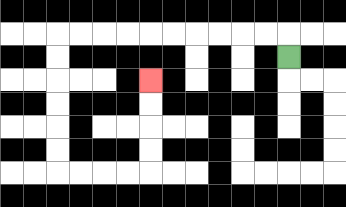{'start': '[12, 2]', 'end': '[6, 3]', 'path_directions': 'U,L,L,L,L,L,L,L,L,L,L,D,D,D,D,D,D,R,R,R,R,U,U,U,U', 'path_coordinates': '[[12, 2], [12, 1], [11, 1], [10, 1], [9, 1], [8, 1], [7, 1], [6, 1], [5, 1], [4, 1], [3, 1], [2, 1], [2, 2], [2, 3], [2, 4], [2, 5], [2, 6], [2, 7], [3, 7], [4, 7], [5, 7], [6, 7], [6, 6], [6, 5], [6, 4], [6, 3]]'}